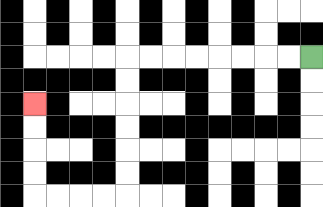{'start': '[13, 2]', 'end': '[1, 4]', 'path_directions': 'L,L,L,L,L,L,L,L,D,D,D,D,D,D,L,L,L,L,U,U,U,U', 'path_coordinates': '[[13, 2], [12, 2], [11, 2], [10, 2], [9, 2], [8, 2], [7, 2], [6, 2], [5, 2], [5, 3], [5, 4], [5, 5], [5, 6], [5, 7], [5, 8], [4, 8], [3, 8], [2, 8], [1, 8], [1, 7], [1, 6], [1, 5], [1, 4]]'}